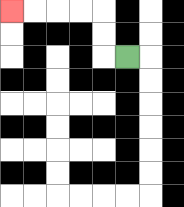{'start': '[5, 2]', 'end': '[0, 0]', 'path_directions': 'L,U,U,L,L,L,L', 'path_coordinates': '[[5, 2], [4, 2], [4, 1], [4, 0], [3, 0], [2, 0], [1, 0], [0, 0]]'}